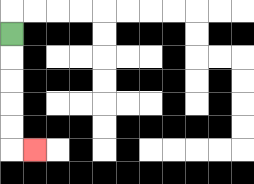{'start': '[0, 1]', 'end': '[1, 6]', 'path_directions': 'D,D,D,D,D,R', 'path_coordinates': '[[0, 1], [0, 2], [0, 3], [0, 4], [0, 5], [0, 6], [1, 6]]'}